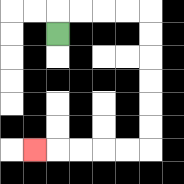{'start': '[2, 1]', 'end': '[1, 6]', 'path_directions': 'U,R,R,R,R,D,D,D,D,D,D,L,L,L,L,L', 'path_coordinates': '[[2, 1], [2, 0], [3, 0], [4, 0], [5, 0], [6, 0], [6, 1], [6, 2], [6, 3], [6, 4], [6, 5], [6, 6], [5, 6], [4, 6], [3, 6], [2, 6], [1, 6]]'}